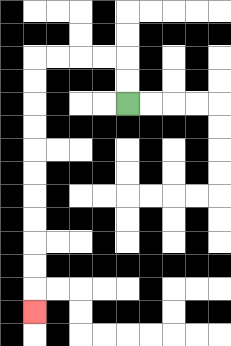{'start': '[5, 4]', 'end': '[1, 13]', 'path_directions': 'U,U,L,L,L,L,D,D,D,D,D,D,D,D,D,D,D', 'path_coordinates': '[[5, 4], [5, 3], [5, 2], [4, 2], [3, 2], [2, 2], [1, 2], [1, 3], [1, 4], [1, 5], [1, 6], [1, 7], [1, 8], [1, 9], [1, 10], [1, 11], [1, 12], [1, 13]]'}